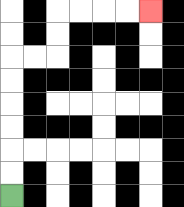{'start': '[0, 8]', 'end': '[6, 0]', 'path_directions': 'U,U,U,U,U,U,R,R,U,U,R,R,R,R', 'path_coordinates': '[[0, 8], [0, 7], [0, 6], [0, 5], [0, 4], [0, 3], [0, 2], [1, 2], [2, 2], [2, 1], [2, 0], [3, 0], [4, 0], [5, 0], [6, 0]]'}